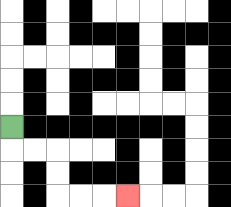{'start': '[0, 5]', 'end': '[5, 8]', 'path_directions': 'D,R,R,D,D,R,R,R', 'path_coordinates': '[[0, 5], [0, 6], [1, 6], [2, 6], [2, 7], [2, 8], [3, 8], [4, 8], [5, 8]]'}